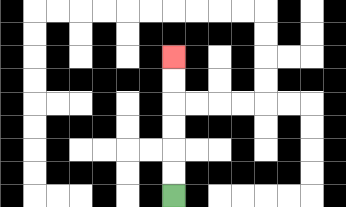{'start': '[7, 8]', 'end': '[7, 2]', 'path_directions': 'U,U,U,U,U,U', 'path_coordinates': '[[7, 8], [7, 7], [7, 6], [7, 5], [7, 4], [7, 3], [7, 2]]'}